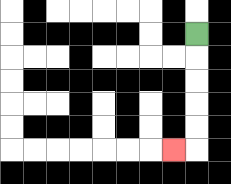{'start': '[8, 1]', 'end': '[7, 6]', 'path_directions': 'D,D,D,D,D,L', 'path_coordinates': '[[8, 1], [8, 2], [8, 3], [8, 4], [8, 5], [8, 6], [7, 6]]'}